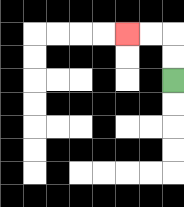{'start': '[7, 3]', 'end': '[5, 1]', 'path_directions': 'U,U,L,L', 'path_coordinates': '[[7, 3], [7, 2], [7, 1], [6, 1], [5, 1]]'}